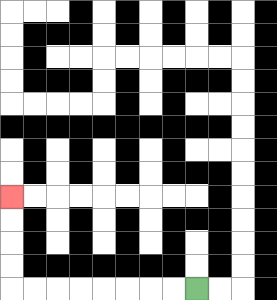{'start': '[8, 12]', 'end': '[0, 8]', 'path_directions': 'L,L,L,L,L,L,L,L,U,U,U,U', 'path_coordinates': '[[8, 12], [7, 12], [6, 12], [5, 12], [4, 12], [3, 12], [2, 12], [1, 12], [0, 12], [0, 11], [0, 10], [0, 9], [0, 8]]'}